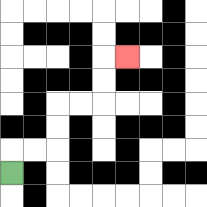{'start': '[0, 7]', 'end': '[5, 2]', 'path_directions': 'U,R,R,U,U,R,R,U,U,R', 'path_coordinates': '[[0, 7], [0, 6], [1, 6], [2, 6], [2, 5], [2, 4], [3, 4], [4, 4], [4, 3], [4, 2], [5, 2]]'}